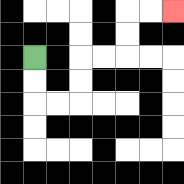{'start': '[1, 2]', 'end': '[7, 0]', 'path_directions': 'D,D,R,R,U,U,R,R,U,U,R,R', 'path_coordinates': '[[1, 2], [1, 3], [1, 4], [2, 4], [3, 4], [3, 3], [3, 2], [4, 2], [5, 2], [5, 1], [5, 0], [6, 0], [7, 0]]'}